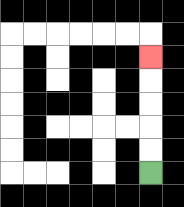{'start': '[6, 7]', 'end': '[6, 2]', 'path_directions': 'U,U,U,U,U', 'path_coordinates': '[[6, 7], [6, 6], [6, 5], [6, 4], [6, 3], [6, 2]]'}